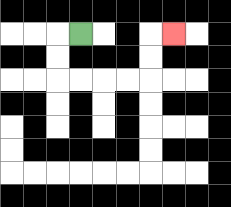{'start': '[3, 1]', 'end': '[7, 1]', 'path_directions': 'L,D,D,R,R,R,R,U,U,R', 'path_coordinates': '[[3, 1], [2, 1], [2, 2], [2, 3], [3, 3], [4, 3], [5, 3], [6, 3], [6, 2], [6, 1], [7, 1]]'}